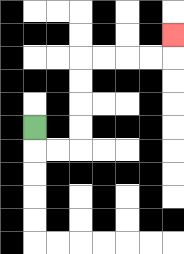{'start': '[1, 5]', 'end': '[7, 1]', 'path_directions': 'D,R,R,U,U,U,U,R,R,R,R,U', 'path_coordinates': '[[1, 5], [1, 6], [2, 6], [3, 6], [3, 5], [3, 4], [3, 3], [3, 2], [4, 2], [5, 2], [6, 2], [7, 2], [7, 1]]'}